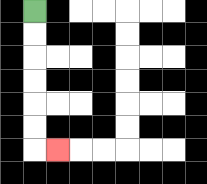{'start': '[1, 0]', 'end': '[2, 6]', 'path_directions': 'D,D,D,D,D,D,R', 'path_coordinates': '[[1, 0], [1, 1], [1, 2], [1, 3], [1, 4], [1, 5], [1, 6], [2, 6]]'}